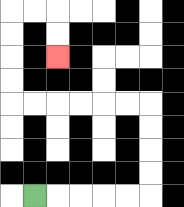{'start': '[1, 8]', 'end': '[2, 2]', 'path_directions': 'R,R,R,R,R,U,U,U,U,L,L,L,L,L,L,U,U,U,U,R,R,D,D', 'path_coordinates': '[[1, 8], [2, 8], [3, 8], [4, 8], [5, 8], [6, 8], [6, 7], [6, 6], [6, 5], [6, 4], [5, 4], [4, 4], [3, 4], [2, 4], [1, 4], [0, 4], [0, 3], [0, 2], [0, 1], [0, 0], [1, 0], [2, 0], [2, 1], [2, 2]]'}